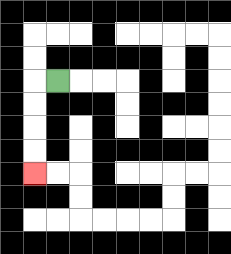{'start': '[2, 3]', 'end': '[1, 7]', 'path_directions': 'L,D,D,D,D', 'path_coordinates': '[[2, 3], [1, 3], [1, 4], [1, 5], [1, 6], [1, 7]]'}